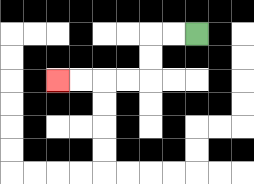{'start': '[8, 1]', 'end': '[2, 3]', 'path_directions': 'L,L,D,D,L,L,L,L', 'path_coordinates': '[[8, 1], [7, 1], [6, 1], [6, 2], [6, 3], [5, 3], [4, 3], [3, 3], [2, 3]]'}